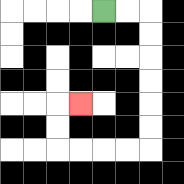{'start': '[4, 0]', 'end': '[3, 4]', 'path_directions': 'R,R,D,D,D,D,D,D,L,L,L,L,U,U,R', 'path_coordinates': '[[4, 0], [5, 0], [6, 0], [6, 1], [6, 2], [6, 3], [6, 4], [6, 5], [6, 6], [5, 6], [4, 6], [3, 6], [2, 6], [2, 5], [2, 4], [3, 4]]'}